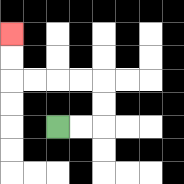{'start': '[2, 5]', 'end': '[0, 1]', 'path_directions': 'R,R,U,U,L,L,L,L,U,U', 'path_coordinates': '[[2, 5], [3, 5], [4, 5], [4, 4], [4, 3], [3, 3], [2, 3], [1, 3], [0, 3], [0, 2], [0, 1]]'}